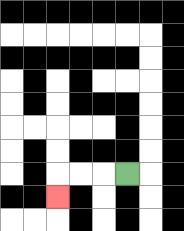{'start': '[5, 7]', 'end': '[2, 8]', 'path_directions': 'L,L,L,D', 'path_coordinates': '[[5, 7], [4, 7], [3, 7], [2, 7], [2, 8]]'}